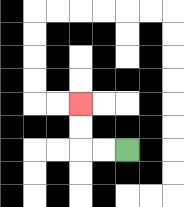{'start': '[5, 6]', 'end': '[3, 4]', 'path_directions': 'L,L,U,U', 'path_coordinates': '[[5, 6], [4, 6], [3, 6], [3, 5], [3, 4]]'}